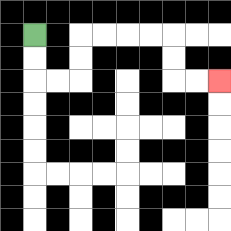{'start': '[1, 1]', 'end': '[9, 3]', 'path_directions': 'D,D,R,R,U,U,R,R,R,R,D,D,R,R', 'path_coordinates': '[[1, 1], [1, 2], [1, 3], [2, 3], [3, 3], [3, 2], [3, 1], [4, 1], [5, 1], [6, 1], [7, 1], [7, 2], [7, 3], [8, 3], [9, 3]]'}